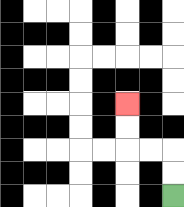{'start': '[7, 8]', 'end': '[5, 4]', 'path_directions': 'U,U,L,L,U,U', 'path_coordinates': '[[7, 8], [7, 7], [7, 6], [6, 6], [5, 6], [5, 5], [5, 4]]'}